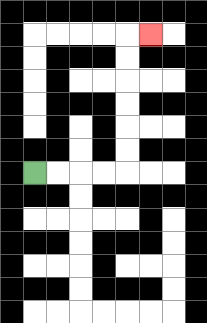{'start': '[1, 7]', 'end': '[6, 1]', 'path_directions': 'R,R,R,R,U,U,U,U,U,U,R', 'path_coordinates': '[[1, 7], [2, 7], [3, 7], [4, 7], [5, 7], [5, 6], [5, 5], [5, 4], [5, 3], [5, 2], [5, 1], [6, 1]]'}